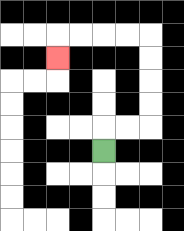{'start': '[4, 6]', 'end': '[2, 2]', 'path_directions': 'U,R,R,U,U,U,U,L,L,L,L,D', 'path_coordinates': '[[4, 6], [4, 5], [5, 5], [6, 5], [6, 4], [6, 3], [6, 2], [6, 1], [5, 1], [4, 1], [3, 1], [2, 1], [2, 2]]'}